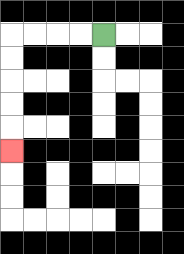{'start': '[4, 1]', 'end': '[0, 6]', 'path_directions': 'L,L,L,L,D,D,D,D,D', 'path_coordinates': '[[4, 1], [3, 1], [2, 1], [1, 1], [0, 1], [0, 2], [0, 3], [0, 4], [0, 5], [0, 6]]'}